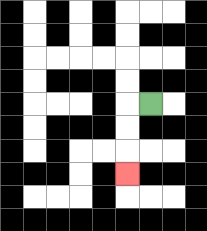{'start': '[6, 4]', 'end': '[5, 7]', 'path_directions': 'L,D,D,D', 'path_coordinates': '[[6, 4], [5, 4], [5, 5], [5, 6], [5, 7]]'}